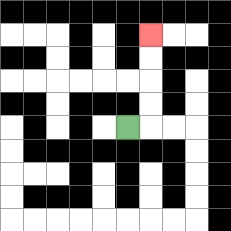{'start': '[5, 5]', 'end': '[6, 1]', 'path_directions': 'R,U,U,U,U', 'path_coordinates': '[[5, 5], [6, 5], [6, 4], [6, 3], [6, 2], [6, 1]]'}